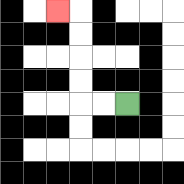{'start': '[5, 4]', 'end': '[2, 0]', 'path_directions': 'L,L,U,U,U,U,L', 'path_coordinates': '[[5, 4], [4, 4], [3, 4], [3, 3], [3, 2], [3, 1], [3, 0], [2, 0]]'}